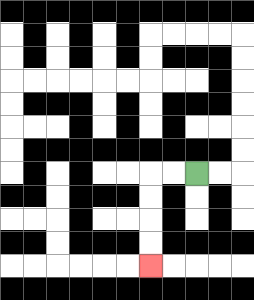{'start': '[8, 7]', 'end': '[6, 11]', 'path_directions': 'L,L,D,D,D,D', 'path_coordinates': '[[8, 7], [7, 7], [6, 7], [6, 8], [6, 9], [6, 10], [6, 11]]'}